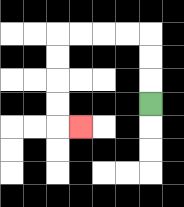{'start': '[6, 4]', 'end': '[3, 5]', 'path_directions': 'U,U,U,L,L,L,L,D,D,D,D,R', 'path_coordinates': '[[6, 4], [6, 3], [6, 2], [6, 1], [5, 1], [4, 1], [3, 1], [2, 1], [2, 2], [2, 3], [2, 4], [2, 5], [3, 5]]'}